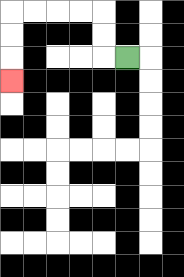{'start': '[5, 2]', 'end': '[0, 3]', 'path_directions': 'L,U,U,L,L,L,L,D,D,D', 'path_coordinates': '[[5, 2], [4, 2], [4, 1], [4, 0], [3, 0], [2, 0], [1, 0], [0, 0], [0, 1], [0, 2], [0, 3]]'}